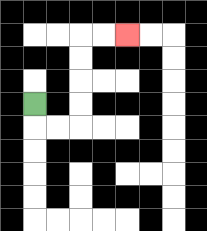{'start': '[1, 4]', 'end': '[5, 1]', 'path_directions': 'D,R,R,U,U,U,U,R,R', 'path_coordinates': '[[1, 4], [1, 5], [2, 5], [3, 5], [3, 4], [3, 3], [3, 2], [3, 1], [4, 1], [5, 1]]'}